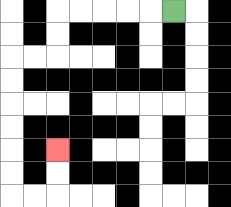{'start': '[7, 0]', 'end': '[2, 6]', 'path_directions': 'L,L,L,L,L,D,D,L,L,D,D,D,D,D,D,R,R,U,U', 'path_coordinates': '[[7, 0], [6, 0], [5, 0], [4, 0], [3, 0], [2, 0], [2, 1], [2, 2], [1, 2], [0, 2], [0, 3], [0, 4], [0, 5], [0, 6], [0, 7], [0, 8], [1, 8], [2, 8], [2, 7], [2, 6]]'}